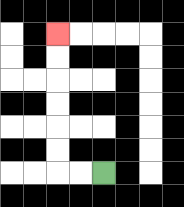{'start': '[4, 7]', 'end': '[2, 1]', 'path_directions': 'L,L,U,U,U,U,U,U', 'path_coordinates': '[[4, 7], [3, 7], [2, 7], [2, 6], [2, 5], [2, 4], [2, 3], [2, 2], [2, 1]]'}